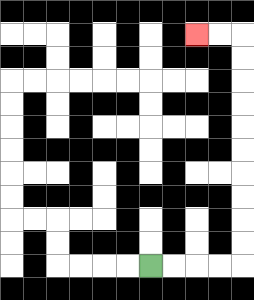{'start': '[6, 11]', 'end': '[8, 1]', 'path_directions': 'R,R,R,R,U,U,U,U,U,U,U,U,U,U,L,L', 'path_coordinates': '[[6, 11], [7, 11], [8, 11], [9, 11], [10, 11], [10, 10], [10, 9], [10, 8], [10, 7], [10, 6], [10, 5], [10, 4], [10, 3], [10, 2], [10, 1], [9, 1], [8, 1]]'}